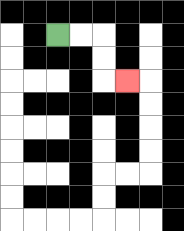{'start': '[2, 1]', 'end': '[5, 3]', 'path_directions': 'R,R,D,D,R', 'path_coordinates': '[[2, 1], [3, 1], [4, 1], [4, 2], [4, 3], [5, 3]]'}